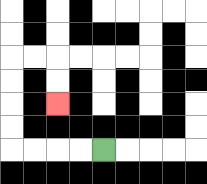{'start': '[4, 6]', 'end': '[2, 4]', 'path_directions': 'L,L,L,L,U,U,U,U,R,R,D,D', 'path_coordinates': '[[4, 6], [3, 6], [2, 6], [1, 6], [0, 6], [0, 5], [0, 4], [0, 3], [0, 2], [1, 2], [2, 2], [2, 3], [2, 4]]'}